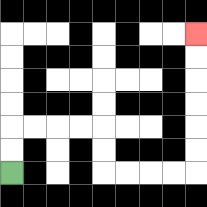{'start': '[0, 7]', 'end': '[8, 1]', 'path_directions': 'U,U,R,R,R,R,D,D,R,R,R,R,U,U,U,U,U,U', 'path_coordinates': '[[0, 7], [0, 6], [0, 5], [1, 5], [2, 5], [3, 5], [4, 5], [4, 6], [4, 7], [5, 7], [6, 7], [7, 7], [8, 7], [8, 6], [8, 5], [8, 4], [8, 3], [8, 2], [8, 1]]'}